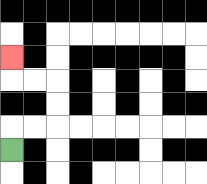{'start': '[0, 6]', 'end': '[0, 2]', 'path_directions': 'U,R,R,U,U,L,L,U', 'path_coordinates': '[[0, 6], [0, 5], [1, 5], [2, 5], [2, 4], [2, 3], [1, 3], [0, 3], [0, 2]]'}